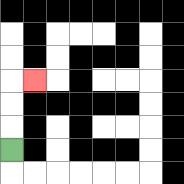{'start': '[0, 6]', 'end': '[1, 3]', 'path_directions': 'U,U,U,R', 'path_coordinates': '[[0, 6], [0, 5], [0, 4], [0, 3], [1, 3]]'}